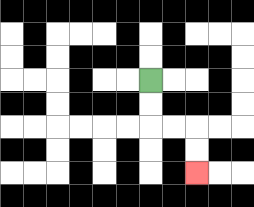{'start': '[6, 3]', 'end': '[8, 7]', 'path_directions': 'D,D,R,R,D,D', 'path_coordinates': '[[6, 3], [6, 4], [6, 5], [7, 5], [8, 5], [8, 6], [8, 7]]'}